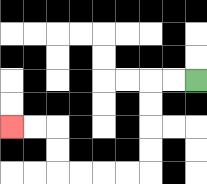{'start': '[8, 3]', 'end': '[0, 5]', 'path_directions': 'L,L,D,D,D,D,L,L,L,L,U,U,L,L', 'path_coordinates': '[[8, 3], [7, 3], [6, 3], [6, 4], [6, 5], [6, 6], [6, 7], [5, 7], [4, 7], [3, 7], [2, 7], [2, 6], [2, 5], [1, 5], [0, 5]]'}